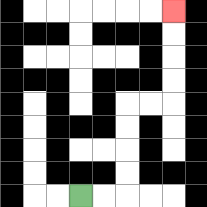{'start': '[3, 8]', 'end': '[7, 0]', 'path_directions': 'R,R,U,U,U,U,R,R,U,U,U,U', 'path_coordinates': '[[3, 8], [4, 8], [5, 8], [5, 7], [5, 6], [5, 5], [5, 4], [6, 4], [7, 4], [7, 3], [7, 2], [7, 1], [7, 0]]'}